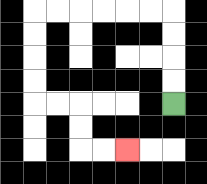{'start': '[7, 4]', 'end': '[5, 6]', 'path_directions': 'U,U,U,U,L,L,L,L,L,L,D,D,D,D,R,R,D,D,R,R', 'path_coordinates': '[[7, 4], [7, 3], [7, 2], [7, 1], [7, 0], [6, 0], [5, 0], [4, 0], [3, 0], [2, 0], [1, 0], [1, 1], [1, 2], [1, 3], [1, 4], [2, 4], [3, 4], [3, 5], [3, 6], [4, 6], [5, 6]]'}